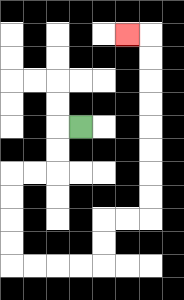{'start': '[3, 5]', 'end': '[5, 1]', 'path_directions': 'L,D,D,L,L,D,D,D,D,R,R,R,R,U,U,R,R,U,U,U,U,U,U,U,U,L', 'path_coordinates': '[[3, 5], [2, 5], [2, 6], [2, 7], [1, 7], [0, 7], [0, 8], [0, 9], [0, 10], [0, 11], [1, 11], [2, 11], [3, 11], [4, 11], [4, 10], [4, 9], [5, 9], [6, 9], [6, 8], [6, 7], [6, 6], [6, 5], [6, 4], [6, 3], [6, 2], [6, 1], [5, 1]]'}